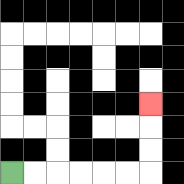{'start': '[0, 7]', 'end': '[6, 4]', 'path_directions': 'R,R,R,R,R,R,U,U,U', 'path_coordinates': '[[0, 7], [1, 7], [2, 7], [3, 7], [4, 7], [5, 7], [6, 7], [6, 6], [6, 5], [6, 4]]'}